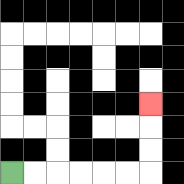{'start': '[0, 7]', 'end': '[6, 4]', 'path_directions': 'R,R,R,R,R,R,U,U,U', 'path_coordinates': '[[0, 7], [1, 7], [2, 7], [3, 7], [4, 7], [5, 7], [6, 7], [6, 6], [6, 5], [6, 4]]'}